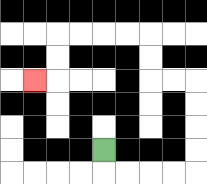{'start': '[4, 6]', 'end': '[1, 3]', 'path_directions': 'D,R,R,R,R,U,U,U,U,L,L,U,U,L,L,L,L,D,D,L', 'path_coordinates': '[[4, 6], [4, 7], [5, 7], [6, 7], [7, 7], [8, 7], [8, 6], [8, 5], [8, 4], [8, 3], [7, 3], [6, 3], [6, 2], [6, 1], [5, 1], [4, 1], [3, 1], [2, 1], [2, 2], [2, 3], [1, 3]]'}